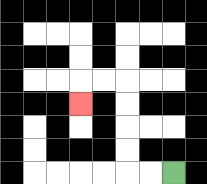{'start': '[7, 7]', 'end': '[3, 4]', 'path_directions': 'L,L,U,U,U,U,L,L,D', 'path_coordinates': '[[7, 7], [6, 7], [5, 7], [5, 6], [5, 5], [5, 4], [5, 3], [4, 3], [3, 3], [3, 4]]'}